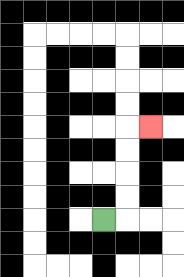{'start': '[4, 9]', 'end': '[6, 5]', 'path_directions': 'R,U,U,U,U,R', 'path_coordinates': '[[4, 9], [5, 9], [5, 8], [5, 7], [5, 6], [5, 5], [6, 5]]'}